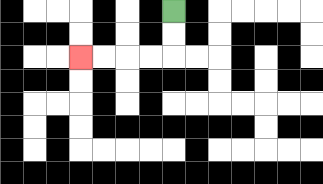{'start': '[7, 0]', 'end': '[3, 2]', 'path_directions': 'D,D,L,L,L,L', 'path_coordinates': '[[7, 0], [7, 1], [7, 2], [6, 2], [5, 2], [4, 2], [3, 2]]'}